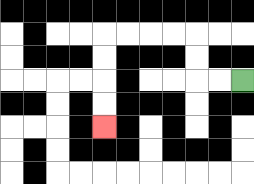{'start': '[10, 3]', 'end': '[4, 5]', 'path_directions': 'L,L,U,U,L,L,L,L,D,D,D,D', 'path_coordinates': '[[10, 3], [9, 3], [8, 3], [8, 2], [8, 1], [7, 1], [6, 1], [5, 1], [4, 1], [4, 2], [4, 3], [4, 4], [4, 5]]'}